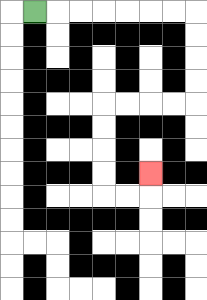{'start': '[1, 0]', 'end': '[6, 7]', 'path_directions': 'R,R,R,R,R,R,R,D,D,D,D,L,L,L,L,D,D,D,D,R,R,U', 'path_coordinates': '[[1, 0], [2, 0], [3, 0], [4, 0], [5, 0], [6, 0], [7, 0], [8, 0], [8, 1], [8, 2], [8, 3], [8, 4], [7, 4], [6, 4], [5, 4], [4, 4], [4, 5], [4, 6], [4, 7], [4, 8], [5, 8], [6, 8], [6, 7]]'}